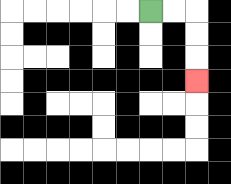{'start': '[6, 0]', 'end': '[8, 3]', 'path_directions': 'R,R,D,D,D', 'path_coordinates': '[[6, 0], [7, 0], [8, 0], [8, 1], [8, 2], [8, 3]]'}